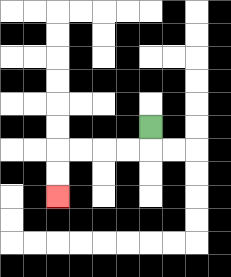{'start': '[6, 5]', 'end': '[2, 8]', 'path_directions': 'D,L,L,L,L,D,D', 'path_coordinates': '[[6, 5], [6, 6], [5, 6], [4, 6], [3, 6], [2, 6], [2, 7], [2, 8]]'}